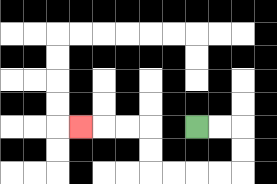{'start': '[8, 5]', 'end': '[3, 5]', 'path_directions': 'R,R,D,D,L,L,L,L,U,U,L,L,L', 'path_coordinates': '[[8, 5], [9, 5], [10, 5], [10, 6], [10, 7], [9, 7], [8, 7], [7, 7], [6, 7], [6, 6], [6, 5], [5, 5], [4, 5], [3, 5]]'}